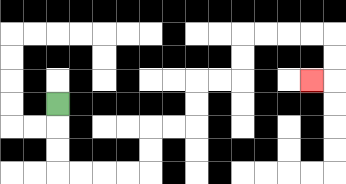{'start': '[2, 4]', 'end': '[13, 3]', 'path_directions': 'D,D,D,R,R,R,R,U,U,R,R,U,U,R,R,U,U,R,R,R,R,D,D,L', 'path_coordinates': '[[2, 4], [2, 5], [2, 6], [2, 7], [3, 7], [4, 7], [5, 7], [6, 7], [6, 6], [6, 5], [7, 5], [8, 5], [8, 4], [8, 3], [9, 3], [10, 3], [10, 2], [10, 1], [11, 1], [12, 1], [13, 1], [14, 1], [14, 2], [14, 3], [13, 3]]'}